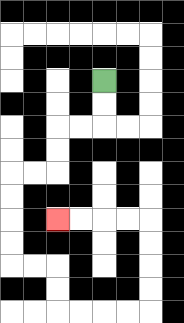{'start': '[4, 3]', 'end': '[2, 9]', 'path_directions': 'D,D,L,L,D,D,L,L,D,D,D,D,R,R,D,D,R,R,R,R,U,U,U,U,L,L,L,L', 'path_coordinates': '[[4, 3], [4, 4], [4, 5], [3, 5], [2, 5], [2, 6], [2, 7], [1, 7], [0, 7], [0, 8], [0, 9], [0, 10], [0, 11], [1, 11], [2, 11], [2, 12], [2, 13], [3, 13], [4, 13], [5, 13], [6, 13], [6, 12], [6, 11], [6, 10], [6, 9], [5, 9], [4, 9], [3, 9], [2, 9]]'}